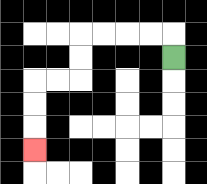{'start': '[7, 2]', 'end': '[1, 6]', 'path_directions': 'U,L,L,L,L,D,D,L,L,D,D,D', 'path_coordinates': '[[7, 2], [7, 1], [6, 1], [5, 1], [4, 1], [3, 1], [3, 2], [3, 3], [2, 3], [1, 3], [1, 4], [1, 5], [1, 6]]'}